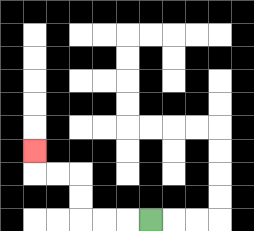{'start': '[6, 9]', 'end': '[1, 6]', 'path_directions': 'L,L,L,U,U,L,L,U', 'path_coordinates': '[[6, 9], [5, 9], [4, 9], [3, 9], [3, 8], [3, 7], [2, 7], [1, 7], [1, 6]]'}